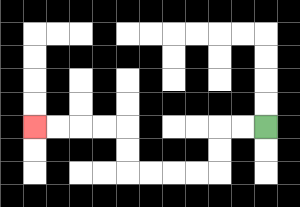{'start': '[11, 5]', 'end': '[1, 5]', 'path_directions': 'L,L,D,D,L,L,L,L,U,U,L,L,L,L', 'path_coordinates': '[[11, 5], [10, 5], [9, 5], [9, 6], [9, 7], [8, 7], [7, 7], [6, 7], [5, 7], [5, 6], [5, 5], [4, 5], [3, 5], [2, 5], [1, 5]]'}